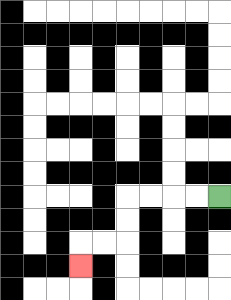{'start': '[9, 8]', 'end': '[3, 11]', 'path_directions': 'L,L,L,L,D,D,L,L,D', 'path_coordinates': '[[9, 8], [8, 8], [7, 8], [6, 8], [5, 8], [5, 9], [5, 10], [4, 10], [3, 10], [3, 11]]'}